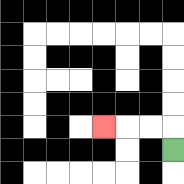{'start': '[7, 6]', 'end': '[4, 5]', 'path_directions': 'U,L,L,L', 'path_coordinates': '[[7, 6], [7, 5], [6, 5], [5, 5], [4, 5]]'}